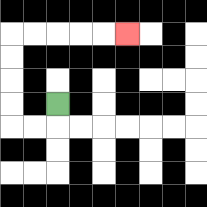{'start': '[2, 4]', 'end': '[5, 1]', 'path_directions': 'D,L,L,U,U,U,U,R,R,R,R,R', 'path_coordinates': '[[2, 4], [2, 5], [1, 5], [0, 5], [0, 4], [0, 3], [0, 2], [0, 1], [1, 1], [2, 1], [3, 1], [4, 1], [5, 1]]'}